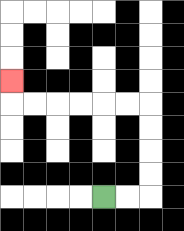{'start': '[4, 8]', 'end': '[0, 3]', 'path_directions': 'R,R,U,U,U,U,L,L,L,L,L,L,U', 'path_coordinates': '[[4, 8], [5, 8], [6, 8], [6, 7], [6, 6], [6, 5], [6, 4], [5, 4], [4, 4], [3, 4], [2, 4], [1, 4], [0, 4], [0, 3]]'}